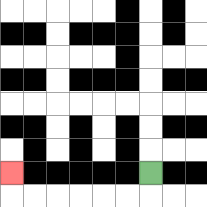{'start': '[6, 7]', 'end': '[0, 7]', 'path_directions': 'D,L,L,L,L,L,L,U', 'path_coordinates': '[[6, 7], [6, 8], [5, 8], [4, 8], [3, 8], [2, 8], [1, 8], [0, 8], [0, 7]]'}